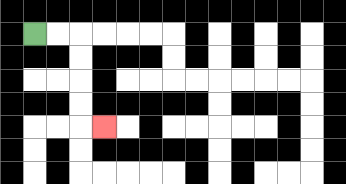{'start': '[1, 1]', 'end': '[4, 5]', 'path_directions': 'R,R,D,D,D,D,R', 'path_coordinates': '[[1, 1], [2, 1], [3, 1], [3, 2], [3, 3], [3, 4], [3, 5], [4, 5]]'}